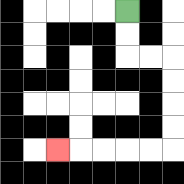{'start': '[5, 0]', 'end': '[2, 6]', 'path_directions': 'D,D,R,R,D,D,D,D,L,L,L,L,L', 'path_coordinates': '[[5, 0], [5, 1], [5, 2], [6, 2], [7, 2], [7, 3], [7, 4], [7, 5], [7, 6], [6, 6], [5, 6], [4, 6], [3, 6], [2, 6]]'}